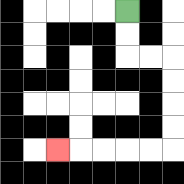{'start': '[5, 0]', 'end': '[2, 6]', 'path_directions': 'D,D,R,R,D,D,D,D,L,L,L,L,L', 'path_coordinates': '[[5, 0], [5, 1], [5, 2], [6, 2], [7, 2], [7, 3], [7, 4], [7, 5], [7, 6], [6, 6], [5, 6], [4, 6], [3, 6], [2, 6]]'}